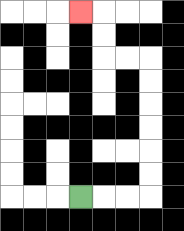{'start': '[3, 8]', 'end': '[3, 0]', 'path_directions': 'R,R,R,U,U,U,U,U,U,L,L,U,U,L', 'path_coordinates': '[[3, 8], [4, 8], [5, 8], [6, 8], [6, 7], [6, 6], [6, 5], [6, 4], [6, 3], [6, 2], [5, 2], [4, 2], [4, 1], [4, 0], [3, 0]]'}